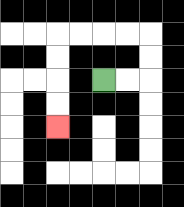{'start': '[4, 3]', 'end': '[2, 5]', 'path_directions': 'R,R,U,U,L,L,L,L,D,D,D,D', 'path_coordinates': '[[4, 3], [5, 3], [6, 3], [6, 2], [6, 1], [5, 1], [4, 1], [3, 1], [2, 1], [2, 2], [2, 3], [2, 4], [2, 5]]'}